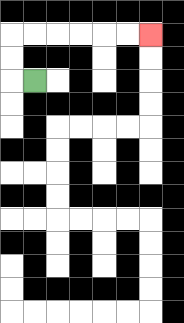{'start': '[1, 3]', 'end': '[6, 1]', 'path_directions': 'L,U,U,R,R,R,R,R,R', 'path_coordinates': '[[1, 3], [0, 3], [0, 2], [0, 1], [1, 1], [2, 1], [3, 1], [4, 1], [5, 1], [6, 1]]'}